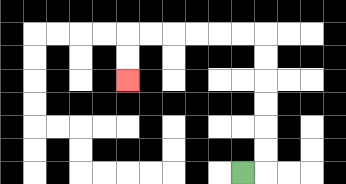{'start': '[10, 7]', 'end': '[5, 3]', 'path_directions': 'R,U,U,U,U,U,U,L,L,L,L,L,L,D,D', 'path_coordinates': '[[10, 7], [11, 7], [11, 6], [11, 5], [11, 4], [11, 3], [11, 2], [11, 1], [10, 1], [9, 1], [8, 1], [7, 1], [6, 1], [5, 1], [5, 2], [5, 3]]'}